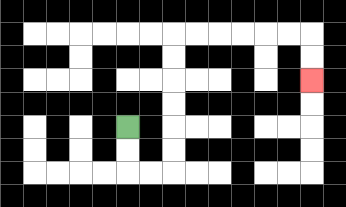{'start': '[5, 5]', 'end': '[13, 3]', 'path_directions': 'D,D,R,R,U,U,U,U,U,U,R,R,R,R,R,R,D,D', 'path_coordinates': '[[5, 5], [5, 6], [5, 7], [6, 7], [7, 7], [7, 6], [7, 5], [7, 4], [7, 3], [7, 2], [7, 1], [8, 1], [9, 1], [10, 1], [11, 1], [12, 1], [13, 1], [13, 2], [13, 3]]'}